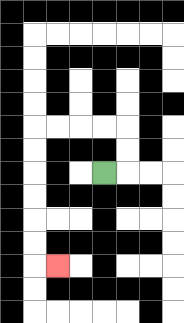{'start': '[4, 7]', 'end': '[2, 11]', 'path_directions': 'R,U,U,L,L,L,L,D,D,D,D,D,D,R', 'path_coordinates': '[[4, 7], [5, 7], [5, 6], [5, 5], [4, 5], [3, 5], [2, 5], [1, 5], [1, 6], [1, 7], [1, 8], [1, 9], [1, 10], [1, 11], [2, 11]]'}